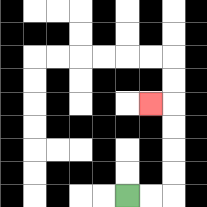{'start': '[5, 8]', 'end': '[6, 4]', 'path_directions': 'R,R,U,U,U,U,L', 'path_coordinates': '[[5, 8], [6, 8], [7, 8], [7, 7], [7, 6], [7, 5], [7, 4], [6, 4]]'}